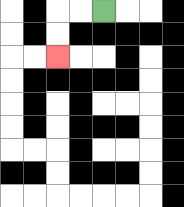{'start': '[4, 0]', 'end': '[2, 2]', 'path_directions': 'L,L,D,D', 'path_coordinates': '[[4, 0], [3, 0], [2, 0], [2, 1], [2, 2]]'}